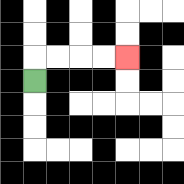{'start': '[1, 3]', 'end': '[5, 2]', 'path_directions': 'U,R,R,R,R', 'path_coordinates': '[[1, 3], [1, 2], [2, 2], [3, 2], [4, 2], [5, 2]]'}